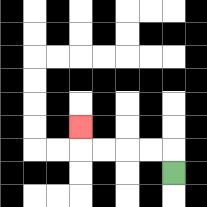{'start': '[7, 7]', 'end': '[3, 5]', 'path_directions': 'U,L,L,L,L,U', 'path_coordinates': '[[7, 7], [7, 6], [6, 6], [5, 6], [4, 6], [3, 6], [3, 5]]'}